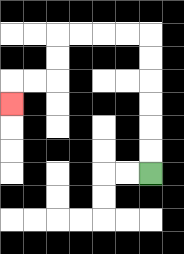{'start': '[6, 7]', 'end': '[0, 4]', 'path_directions': 'U,U,U,U,U,U,L,L,L,L,D,D,L,L,D', 'path_coordinates': '[[6, 7], [6, 6], [6, 5], [6, 4], [6, 3], [6, 2], [6, 1], [5, 1], [4, 1], [3, 1], [2, 1], [2, 2], [2, 3], [1, 3], [0, 3], [0, 4]]'}